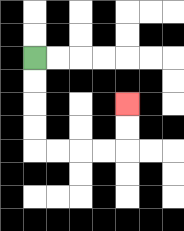{'start': '[1, 2]', 'end': '[5, 4]', 'path_directions': 'D,D,D,D,R,R,R,R,U,U', 'path_coordinates': '[[1, 2], [1, 3], [1, 4], [1, 5], [1, 6], [2, 6], [3, 6], [4, 6], [5, 6], [5, 5], [5, 4]]'}